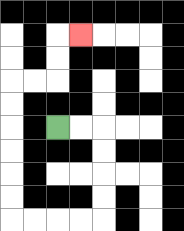{'start': '[2, 5]', 'end': '[3, 1]', 'path_directions': 'R,R,D,D,D,D,L,L,L,L,U,U,U,U,U,U,R,R,U,U,R', 'path_coordinates': '[[2, 5], [3, 5], [4, 5], [4, 6], [4, 7], [4, 8], [4, 9], [3, 9], [2, 9], [1, 9], [0, 9], [0, 8], [0, 7], [0, 6], [0, 5], [0, 4], [0, 3], [1, 3], [2, 3], [2, 2], [2, 1], [3, 1]]'}